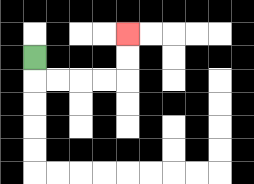{'start': '[1, 2]', 'end': '[5, 1]', 'path_directions': 'D,R,R,R,R,U,U', 'path_coordinates': '[[1, 2], [1, 3], [2, 3], [3, 3], [4, 3], [5, 3], [5, 2], [5, 1]]'}